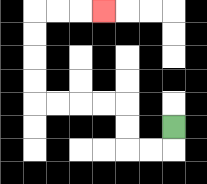{'start': '[7, 5]', 'end': '[4, 0]', 'path_directions': 'D,L,L,U,U,L,L,L,L,U,U,U,U,R,R,R', 'path_coordinates': '[[7, 5], [7, 6], [6, 6], [5, 6], [5, 5], [5, 4], [4, 4], [3, 4], [2, 4], [1, 4], [1, 3], [1, 2], [1, 1], [1, 0], [2, 0], [3, 0], [4, 0]]'}